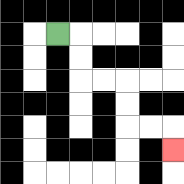{'start': '[2, 1]', 'end': '[7, 6]', 'path_directions': 'R,D,D,R,R,D,D,R,R,D', 'path_coordinates': '[[2, 1], [3, 1], [3, 2], [3, 3], [4, 3], [5, 3], [5, 4], [5, 5], [6, 5], [7, 5], [7, 6]]'}